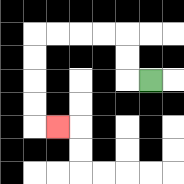{'start': '[6, 3]', 'end': '[2, 5]', 'path_directions': 'L,U,U,L,L,L,L,D,D,D,D,R', 'path_coordinates': '[[6, 3], [5, 3], [5, 2], [5, 1], [4, 1], [3, 1], [2, 1], [1, 1], [1, 2], [1, 3], [1, 4], [1, 5], [2, 5]]'}